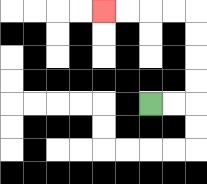{'start': '[6, 4]', 'end': '[4, 0]', 'path_directions': 'R,R,U,U,U,U,L,L,L,L', 'path_coordinates': '[[6, 4], [7, 4], [8, 4], [8, 3], [8, 2], [8, 1], [8, 0], [7, 0], [6, 0], [5, 0], [4, 0]]'}